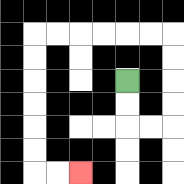{'start': '[5, 3]', 'end': '[3, 7]', 'path_directions': 'D,D,R,R,U,U,U,U,L,L,L,L,L,L,D,D,D,D,D,D,R,R', 'path_coordinates': '[[5, 3], [5, 4], [5, 5], [6, 5], [7, 5], [7, 4], [7, 3], [7, 2], [7, 1], [6, 1], [5, 1], [4, 1], [3, 1], [2, 1], [1, 1], [1, 2], [1, 3], [1, 4], [1, 5], [1, 6], [1, 7], [2, 7], [3, 7]]'}